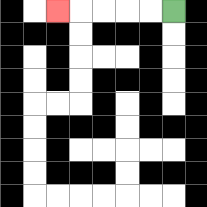{'start': '[7, 0]', 'end': '[2, 0]', 'path_directions': 'L,L,L,L,L', 'path_coordinates': '[[7, 0], [6, 0], [5, 0], [4, 0], [3, 0], [2, 0]]'}